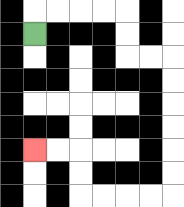{'start': '[1, 1]', 'end': '[1, 6]', 'path_directions': 'U,R,R,R,R,D,D,R,R,D,D,D,D,D,D,L,L,L,L,U,U,L,L', 'path_coordinates': '[[1, 1], [1, 0], [2, 0], [3, 0], [4, 0], [5, 0], [5, 1], [5, 2], [6, 2], [7, 2], [7, 3], [7, 4], [7, 5], [7, 6], [7, 7], [7, 8], [6, 8], [5, 8], [4, 8], [3, 8], [3, 7], [3, 6], [2, 6], [1, 6]]'}